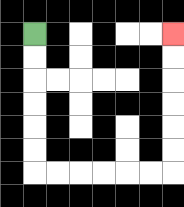{'start': '[1, 1]', 'end': '[7, 1]', 'path_directions': 'D,D,D,D,D,D,R,R,R,R,R,R,U,U,U,U,U,U', 'path_coordinates': '[[1, 1], [1, 2], [1, 3], [1, 4], [1, 5], [1, 6], [1, 7], [2, 7], [3, 7], [4, 7], [5, 7], [6, 7], [7, 7], [7, 6], [7, 5], [7, 4], [7, 3], [7, 2], [7, 1]]'}